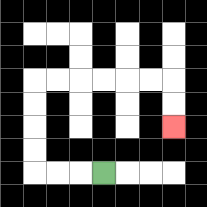{'start': '[4, 7]', 'end': '[7, 5]', 'path_directions': 'L,L,L,U,U,U,U,R,R,R,R,R,R,D,D', 'path_coordinates': '[[4, 7], [3, 7], [2, 7], [1, 7], [1, 6], [1, 5], [1, 4], [1, 3], [2, 3], [3, 3], [4, 3], [5, 3], [6, 3], [7, 3], [7, 4], [7, 5]]'}